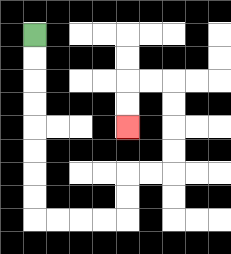{'start': '[1, 1]', 'end': '[5, 5]', 'path_directions': 'D,D,D,D,D,D,D,D,R,R,R,R,U,U,R,R,U,U,U,U,L,L,D,D', 'path_coordinates': '[[1, 1], [1, 2], [1, 3], [1, 4], [1, 5], [1, 6], [1, 7], [1, 8], [1, 9], [2, 9], [3, 9], [4, 9], [5, 9], [5, 8], [5, 7], [6, 7], [7, 7], [7, 6], [7, 5], [7, 4], [7, 3], [6, 3], [5, 3], [5, 4], [5, 5]]'}